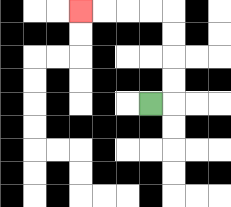{'start': '[6, 4]', 'end': '[3, 0]', 'path_directions': 'R,U,U,U,U,L,L,L,L', 'path_coordinates': '[[6, 4], [7, 4], [7, 3], [7, 2], [7, 1], [7, 0], [6, 0], [5, 0], [4, 0], [3, 0]]'}